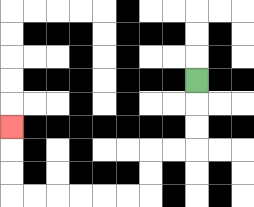{'start': '[8, 3]', 'end': '[0, 5]', 'path_directions': 'D,D,D,L,L,D,D,L,L,L,L,L,L,U,U,U', 'path_coordinates': '[[8, 3], [8, 4], [8, 5], [8, 6], [7, 6], [6, 6], [6, 7], [6, 8], [5, 8], [4, 8], [3, 8], [2, 8], [1, 8], [0, 8], [0, 7], [0, 6], [0, 5]]'}